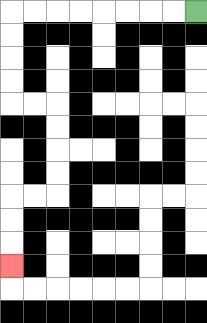{'start': '[8, 0]', 'end': '[0, 11]', 'path_directions': 'L,L,L,L,L,L,L,L,D,D,D,D,R,R,D,D,D,D,L,L,D,D,D', 'path_coordinates': '[[8, 0], [7, 0], [6, 0], [5, 0], [4, 0], [3, 0], [2, 0], [1, 0], [0, 0], [0, 1], [0, 2], [0, 3], [0, 4], [1, 4], [2, 4], [2, 5], [2, 6], [2, 7], [2, 8], [1, 8], [0, 8], [0, 9], [0, 10], [0, 11]]'}